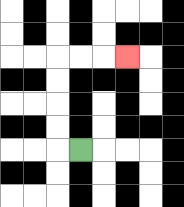{'start': '[3, 6]', 'end': '[5, 2]', 'path_directions': 'L,U,U,U,U,R,R,R', 'path_coordinates': '[[3, 6], [2, 6], [2, 5], [2, 4], [2, 3], [2, 2], [3, 2], [4, 2], [5, 2]]'}